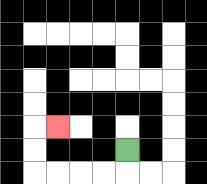{'start': '[5, 6]', 'end': '[2, 5]', 'path_directions': 'D,L,L,L,L,U,U,R', 'path_coordinates': '[[5, 6], [5, 7], [4, 7], [3, 7], [2, 7], [1, 7], [1, 6], [1, 5], [2, 5]]'}